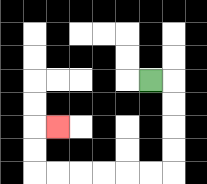{'start': '[6, 3]', 'end': '[2, 5]', 'path_directions': 'R,D,D,D,D,L,L,L,L,L,L,U,U,R', 'path_coordinates': '[[6, 3], [7, 3], [7, 4], [7, 5], [7, 6], [7, 7], [6, 7], [5, 7], [4, 7], [3, 7], [2, 7], [1, 7], [1, 6], [1, 5], [2, 5]]'}